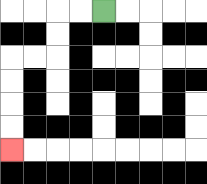{'start': '[4, 0]', 'end': '[0, 6]', 'path_directions': 'L,L,D,D,L,L,D,D,D,D', 'path_coordinates': '[[4, 0], [3, 0], [2, 0], [2, 1], [2, 2], [1, 2], [0, 2], [0, 3], [0, 4], [0, 5], [0, 6]]'}